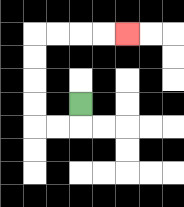{'start': '[3, 4]', 'end': '[5, 1]', 'path_directions': 'D,L,L,U,U,U,U,R,R,R,R', 'path_coordinates': '[[3, 4], [3, 5], [2, 5], [1, 5], [1, 4], [1, 3], [1, 2], [1, 1], [2, 1], [3, 1], [4, 1], [5, 1]]'}